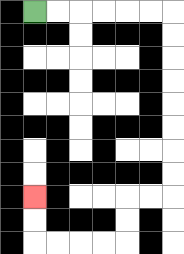{'start': '[1, 0]', 'end': '[1, 8]', 'path_directions': 'R,R,R,R,R,R,D,D,D,D,D,D,D,D,L,L,D,D,L,L,L,L,U,U', 'path_coordinates': '[[1, 0], [2, 0], [3, 0], [4, 0], [5, 0], [6, 0], [7, 0], [7, 1], [7, 2], [7, 3], [7, 4], [7, 5], [7, 6], [7, 7], [7, 8], [6, 8], [5, 8], [5, 9], [5, 10], [4, 10], [3, 10], [2, 10], [1, 10], [1, 9], [1, 8]]'}